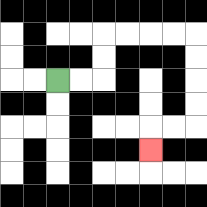{'start': '[2, 3]', 'end': '[6, 6]', 'path_directions': 'R,R,U,U,R,R,R,R,D,D,D,D,L,L,D', 'path_coordinates': '[[2, 3], [3, 3], [4, 3], [4, 2], [4, 1], [5, 1], [6, 1], [7, 1], [8, 1], [8, 2], [8, 3], [8, 4], [8, 5], [7, 5], [6, 5], [6, 6]]'}